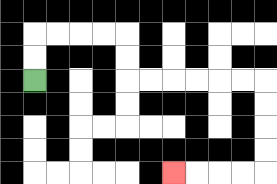{'start': '[1, 3]', 'end': '[7, 7]', 'path_directions': 'U,U,R,R,R,R,D,D,R,R,R,R,R,R,D,D,D,D,L,L,L,L', 'path_coordinates': '[[1, 3], [1, 2], [1, 1], [2, 1], [3, 1], [4, 1], [5, 1], [5, 2], [5, 3], [6, 3], [7, 3], [8, 3], [9, 3], [10, 3], [11, 3], [11, 4], [11, 5], [11, 6], [11, 7], [10, 7], [9, 7], [8, 7], [7, 7]]'}